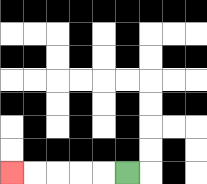{'start': '[5, 7]', 'end': '[0, 7]', 'path_directions': 'L,L,L,L,L', 'path_coordinates': '[[5, 7], [4, 7], [3, 7], [2, 7], [1, 7], [0, 7]]'}